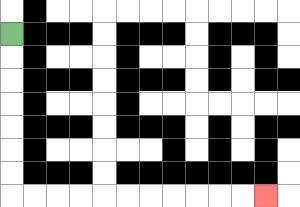{'start': '[0, 1]', 'end': '[11, 8]', 'path_directions': 'D,D,D,D,D,D,D,R,R,R,R,R,R,R,R,R,R,R', 'path_coordinates': '[[0, 1], [0, 2], [0, 3], [0, 4], [0, 5], [0, 6], [0, 7], [0, 8], [1, 8], [2, 8], [3, 8], [4, 8], [5, 8], [6, 8], [7, 8], [8, 8], [9, 8], [10, 8], [11, 8]]'}